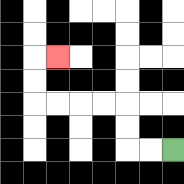{'start': '[7, 6]', 'end': '[2, 2]', 'path_directions': 'L,L,U,U,L,L,L,L,U,U,R', 'path_coordinates': '[[7, 6], [6, 6], [5, 6], [5, 5], [5, 4], [4, 4], [3, 4], [2, 4], [1, 4], [1, 3], [1, 2], [2, 2]]'}